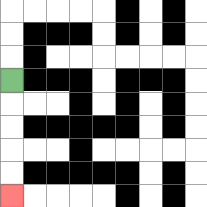{'start': '[0, 3]', 'end': '[0, 8]', 'path_directions': 'D,D,D,D,D', 'path_coordinates': '[[0, 3], [0, 4], [0, 5], [0, 6], [0, 7], [0, 8]]'}